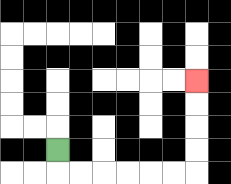{'start': '[2, 6]', 'end': '[8, 3]', 'path_directions': 'D,R,R,R,R,R,R,U,U,U,U', 'path_coordinates': '[[2, 6], [2, 7], [3, 7], [4, 7], [5, 7], [6, 7], [7, 7], [8, 7], [8, 6], [8, 5], [8, 4], [8, 3]]'}